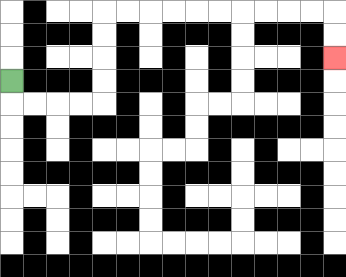{'start': '[0, 3]', 'end': '[14, 2]', 'path_directions': 'D,R,R,R,R,U,U,U,U,R,R,R,R,R,R,R,R,R,R,D,D', 'path_coordinates': '[[0, 3], [0, 4], [1, 4], [2, 4], [3, 4], [4, 4], [4, 3], [4, 2], [4, 1], [4, 0], [5, 0], [6, 0], [7, 0], [8, 0], [9, 0], [10, 0], [11, 0], [12, 0], [13, 0], [14, 0], [14, 1], [14, 2]]'}